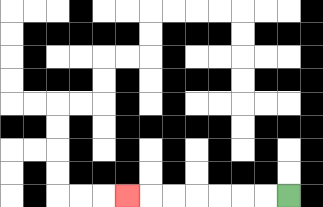{'start': '[12, 8]', 'end': '[5, 8]', 'path_directions': 'L,L,L,L,L,L,L', 'path_coordinates': '[[12, 8], [11, 8], [10, 8], [9, 8], [8, 8], [7, 8], [6, 8], [5, 8]]'}